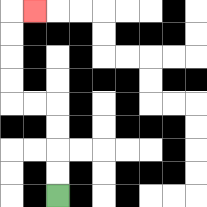{'start': '[2, 8]', 'end': '[1, 0]', 'path_directions': 'U,U,U,U,L,L,U,U,U,U,R', 'path_coordinates': '[[2, 8], [2, 7], [2, 6], [2, 5], [2, 4], [1, 4], [0, 4], [0, 3], [0, 2], [0, 1], [0, 0], [1, 0]]'}